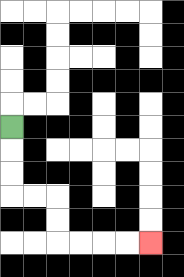{'start': '[0, 5]', 'end': '[6, 10]', 'path_directions': 'D,D,D,R,R,D,D,R,R,R,R', 'path_coordinates': '[[0, 5], [0, 6], [0, 7], [0, 8], [1, 8], [2, 8], [2, 9], [2, 10], [3, 10], [4, 10], [5, 10], [6, 10]]'}